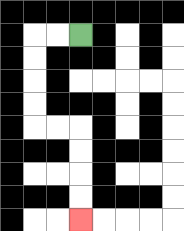{'start': '[3, 1]', 'end': '[3, 9]', 'path_directions': 'L,L,D,D,D,D,R,R,D,D,D,D', 'path_coordinates': '[[3, 1], [2, 1], [1, 1], [1, 2], [1, 3], [1, 4], [1, 5], [2, 5], [3, 5], [3, 6], [3, 7], [3, 8], [3, 9]]'}